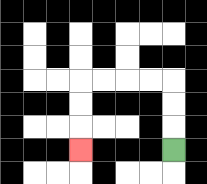{'start': '[7, 6]', 'end': '[3, 6]', 'path_directions': 'U,U,U,L,L,L,L,D,D,D', 'path_coordinates': '[[7, 6], [7, 5], [7, 4], [7, 3], [6, 3], [5, 3], [4, 3], [3, 3], [3, 4], [3, 5], [3, 6]]'}